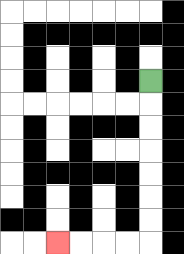{'start': '[6, 3]', 'end': '[2, 10]', 'path_directions': 'D,D,D,D,D,D,D,L,L,L,L', 'path_coordinates': '[[6, 3], [6, 4], [6, 5], [6, 6], [6, 7], [6, 8], [6, 9], [6, 10], [5, 10], [4, 10], [3, 10], [2, 10]]'}